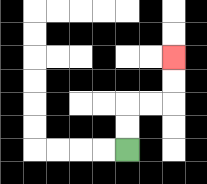{'start': '[5, 6]', 'end': '[7, 2]', 'path_directions': 'U,U,R,R,U,U', 'path_coordinates': '[[5, 6], [5, 5], [5, 4], [6, 4], [7, 4], [7, 3], [7, 2]]'}